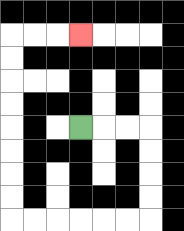{'start': '[3, 5]', 'end': '[3, 1]', 'path_directions': 'R,R,R,D,D,D,D,L,L,L,L,L,L,U,U,U,U,U,U,U,U,R,R,R', 'path_coordinates': '[[3, 5], [4, 5], [5, 5], [6, 5], [6, 6], [6, 7], [6, 8], [6, 9], [5, 9], [4, 9], [3, 9], [2, 9], [1, 9], [0, 9], [0, 8], [0, 7], [0, 6], [0, 5], [0, 4], [0, 3], [0, 2], [0, 1], [1, 1], [2, 1], [3, 1]]'}